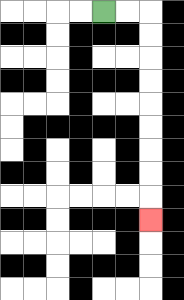{'start': '[4, 0]', 'end': '[6, 9]', 'path_directions': 'R,R,D,D,D,D,D,D,D,D,D', 'path_coordinates': '[[4, 0], [5, 0], [6, 0], [6, 1], [6, 2], [6, 3], [6, 4], [6, 5], [6, 6], [6, 7], [6, 8], [6, 9]]'}